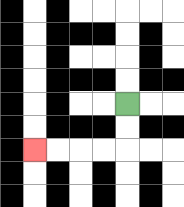{'start': '[5, 4]', 'end': '[1, 6]', 'path_directions': 'D,D,L,L,L,L', 'path_coordinates': '[[5, 4], [5, 5], [5, 6], [4, 6], [3, 6], [2, 6], [1, 6]]'}